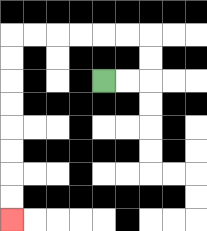{'start': '[4, 3]', 'end': '[0, 9]', 'path_directions': 'R,R,U,U,L,L,L,L,L,L,D,D,D,D,D,D,D,D', 'path_coordinates': '[[4, 3], [5, 3], [6, 3], [6, 2], [6, 1], [5, 1], [4, 1], [3, 1], [2, 1], [1, 1], [0, 1], [0, 2], [0, 3], [0, 4], [0, 5], [0, 6], [0, 7], [0, 8], [0, 9]]'}